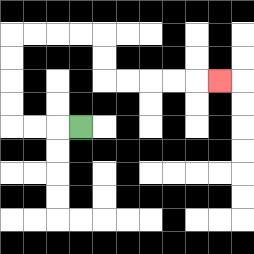{'start': '[3, 5]', 'end': '[9, 3]', 'path_directions': 'L,L,L,U,U,U,U,R,R,R,R,D,D,R,R,R,R,R', 'path_coordinates': '[[3, 5], [2, 5], [1, 5], [0, 5], [0, 4], [0, 3], [0, 2], [0, 1], [1, 1], [2, 1], [3, 1], [4, 1], [4, 2], [4, 3], [5, 3], [6, 3], [7, 3], [8, 3], [9, 3]]'}